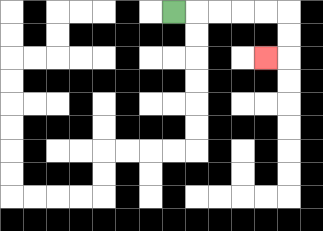{'start': '[7, 0]', 'end': '[11, 2]', 'path_directions': 'R,R,R,R,R,D,D,L', 'path_coordinates': '[[7, 0], [8, 0], [9, 0], [10, 0], [11, 0], [12, 0], [12, 1], [12, 2], [11, 2]]'}